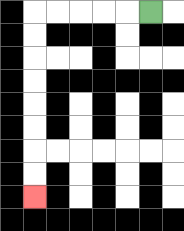{'start': '[6, 0]', 'end': '[1, 8]', 'path_directions': 'L,L,L,L,L,D,D,D,D,D,D,D,D', 'path_coordinates': '[[6, 0], [5, 0], [4, 0], [3, 0], [2, 0], [1, 0], [1, 1], [1, 2], [1, 3], [1, 4], [1, 5], [1, 6], [1, 7], [1, 8]]'}